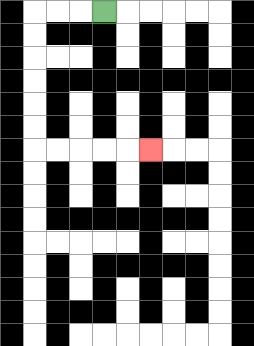{'start': '[4, 0]', 'end': '[6, 6]', 'path_directions': 'L,L,L,D,D,D,D,D,D,R,R,R,R,R', 'path_coordinates': '[[4, 0], [3, 0], [2, 0], [1, 0], [1, 1], [1, 2], [1, 3], [1, 4], [1, 5], [1, 6], [2, 6], [3, 6], [4, 6], [5, 6], [6, 6]]'}